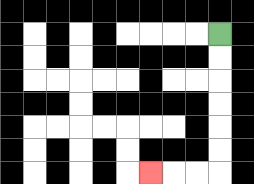{'start': '[9, 1]', 'end': '[6, 7]', 'path_directions': 'D,D,D,D,D,D,L,L,L', 'path_coordinates': '[[9, 1], [9, 2], [9, 3], [9, 4], [9, 5], [9, 6], [9, 7], [8, 7], [7, 7], [6, 7]]'}